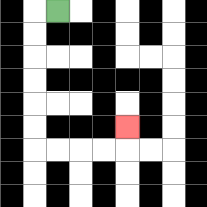{'start': '[2, 0]', 'end': '[5, 5]', 'path_directions': 'L,D,D,D,D,D,D,R,R,R,R,U', 'path_coordinates': '[[2, 0], [1, 0], [1, 1], [1, 2], [1, 3], [1, 4], [1, 5], [1, 6], [2, 6], [3, 6], [4, 6], [5, 6], [5, 5]]'}